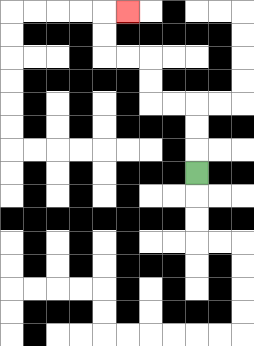{'start': '[8, 7]', 'end': '[5, 0]', 'path_directions': 'U,U,U,L,L,U,U,L,L,U,U,R', 'path_coordinates': '[[8, 7], [8, 6], [8, 5], [8, 4], [7, 4], [6, 4], [6, 3], [6, 2], [5, 2], [4, 2], [4, 1], [4, 0], [5, 0]]'}